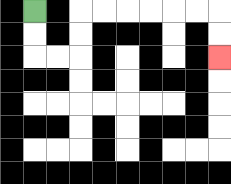{'start': '[1, 0]', 'end': '[9, 2]', 'path_directions': 'D,D,R,R,U,U,R,R,R,R,R,R,D,D', 'path_coordinates': '[[1, 0], [1, 1], [1, 2], [2, 2], [3, 2], [3, 1], [3, 0], [4, 0], [5, 0], [6, 0], [7, 0], [8, 0], [9, 0], [9, 1], [9, 2]]'}